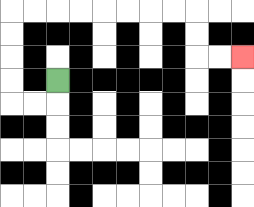{'start': '[2, 3]', 'end': '[10, 2]', 'path_directions': 'D,L,L,U,U,U,U,R,R,R,R,R,R,R,R,D,D,R,R', 'path_coordinates': '[[2, 3], [2, 4], [1, 4], [0, 4], [0, 3], [0, 2], [0, 1], [0, 0], [1, 0], [2, 0], [3, 0], [4, 0], [5, 0], [6, 0], [7, 0], [8, 0], [8, 1], [8, 2], [9, 2], [10, 2]]'}